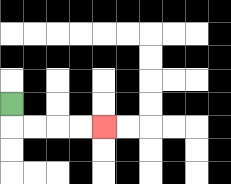{'start': '[0, 4]', 'end': '[4, 5]', 'path_directions': 'D,R,R,R,R', 'path_coordinates': '[[0, 4], [0, 5], [1, 5], [2, 5], [3, 5], [4, 5]]'}